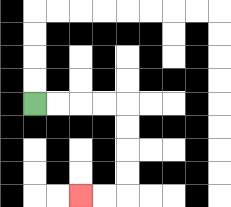{'start': '[1, 4]', 'end': '[3, 8]', 'path_directions': 'R,R,R,R,D,D,D,D,L,L', 'path_coordinates': '[[1, 4], [2, 4], [3, 4], [4, 4], [5, 4], [5, 5], [5, 6], [5, 7], [5, 8], [4, 8], [3, 8]]'}